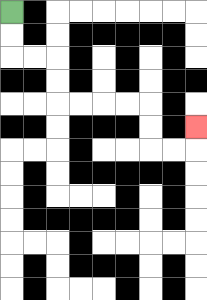{'start': '[0, 0]', 'end': '[8, 5]', 'path_directions': 'D,D,R,R,D,D,R,R,R,R,D,D,R,R,U', 'path_coordinates': '[[0, 0], [0, 1], [0, 2], [1, 2], [2, 2], [2, 3], [2, 4], [3, 4], [4, 4], [5, 4], [6, 4], [6, 5], [6, 6], [7, 6], [8, 6], [8, 5]]'}